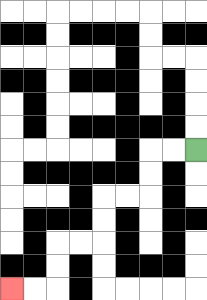{'start': '[8, 6]', 'end': '[0, 12]', 'path_directions': 'L,L,D,D,L,L,D,D,L,L,D,D,L,L', 'path_coordinates': '[[8, 6], [7, 6], [6, 6], [6, 7], [6, 8], [5, 8], [4, 8], [4, 9], [4, 10], [3, 10], [2, 10], [2, 11], [2, 12], [1, 12], [0, 12]]'}